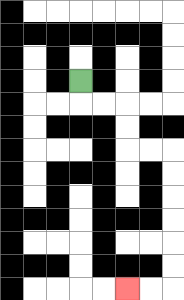{'start': '[3, 3]', 'end': '[5, 12]', 'path_directions': 'D,R,R,D,D,R,R,D,D,D,D,D,D,L,L', 'path_coordinates': '[[3, 3], [3, 4], [4, 4], [5, 4], [5, 5], [5, 6], [6, 6], [7, 6], [7, 7], [7, 8], [7, 9], [7, 10], [7, 11], [7, 12], [6, 12], [5, 12]]'}